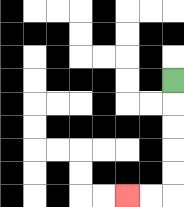{'start': '[7, 3]', 'end': '[5, 8]', 'path_directions': 'D,D,D,D,D,L,L', 'path_coordinates': '[[7, 3], [7, 4], [7, 5], [7, 6], [7, 7], [7, 8], [6, 8], [5, 8]]'}